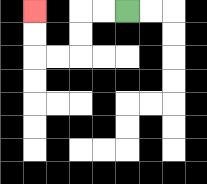{'start': '[5, 0]', 'end': '[1, 0]', 'path_directions': 'L,L,D,D,L,L,U,U', 'path_coordinates': '[[5, 0], [4, 0], [3, 0], [3, 1], [3, 2], [2, 2], [1, 2], [1, 1], [1, 0]]'}